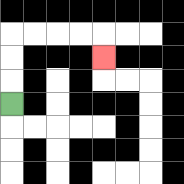{'start': '[0, 4]', 'end': '[4, 2]', 'path_directions': 'U,U,U,R,R,R,R,D', 'path_coordinates': '[[0, 4], [0, 3], [0, 2], [0, 1], [1, 1], [2, 1], [3, 1], [4, 1], [4, 2]]'}